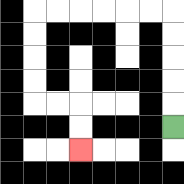{'start': '[7, 5]', 'end': '[3, 6]', 'path_directions': 'U,U,U,U,U,L,L,L,L,L,L,D,D,D,D,R,R,D,D', 'path_coordinates': '[[7, 5], [7, 4], [7, 3], [7, 2], [7, 1], [7, 0], [6, 0], [5, 0], [4, 0], [3, 0], [2, 0], [1, 0], [1, 1], [1, 2], [1, 3], [1, 4], [2, 4], [3, 4], [3, 5], [3, 6]]'}